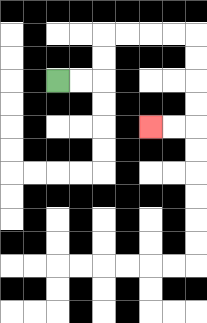{'start': '[2, 3]', 'end': '[6, 5]', 'path_directions': 'R,R,U,U,R,R,R,R,D,D,D,D,L,L', 'path_coordinates': '[[2, 3], [3, 3], [4, 3], [4, 2], [4, 1], [5, 1], [6, 1], [7, 1], [8, 1], [8, 2], [8, 3], [8, 4], [8, 5], [7, 5], [6, 5]]'}